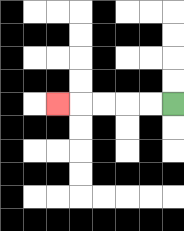{'start': '[7, 4]', 'end': '[2, 4]', 'path_directions': 'L,L,L,L,L', 'path_coordinates': '[[7, 4], [6, 4], [5, 4], [4, 4], [3, 4], [2, 4]]'}